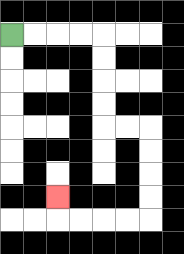{'start': '[0, 1]', 'end': '[2, 8]', 'path_directions': 'R,R,R,R,D,D,D,D,R,R,D,D,D,D,L,L,L,L,U', 'path_coordinates': '[[0, 1], [1, 1], [2, 1], [3, 1], [4, 1], [4, 2], [4, 3], [4, 4], [4, 5], [5, 5], [6, 5], [6, 6], [6, 7], [6, 8], [6, 9], [5, 9], [4, 9], [3, 9], [2, 9], [2, 8]]'}